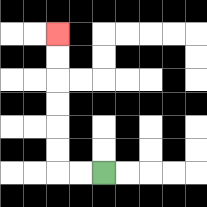{'start': '[4, 7]', 'end': '[2, 1]', 'path_directions': 'L,L,U,U,U,U,U,U', 'path_coordinates': '[[4, 7], [3, 7], [2, 7], [2, 6], [2, 5], [2, 4], [2, 3], [2, 2], [2, 1]]'}